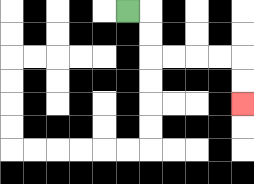{'start': '[5, 0]', 'end': '[10, 4]', 'path_directions': 'R,D,D,R,R,R,R,D,D', 'path_coordinates': '[[5, 0], [6, 0], [6, 1], [6, 2], [7, 2], [8, 2], [9, 2], [10, 2], [10, 3], [10, 4]]'}